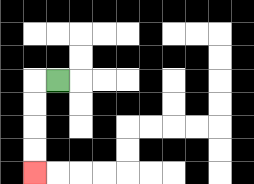{'start': '[2, 3]', 'end': '[1, 7]', 'path_directions': 'L,D,D,D,D', 'path_coordinates': '[[2, 3], [1, 3], [1, 4], [1, 5], [1, 6], [1, 7]]'}